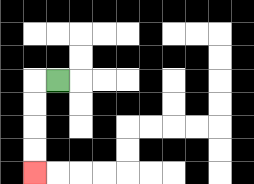{'start': '[2, 3]', 'end': '[1, 7]', 'path_directions': 'L,D,D,D,D', 'path_coordinates': '[[2, 3], [1, 3], [1, 4], [1, 5], [1, 6], [1, 7]]'}